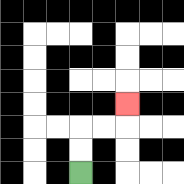{'start': '[3, 7]', 'end': '[5, 4]', 'path_directions': 'U,U,R,R,U', 'path_coordinates': '[[3, 7], [3, 6], [3, 5], [4, 5], [5, 5], [5, 4]]'}